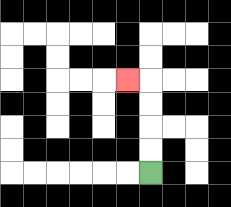{'start': '[6, 7]', 'end': '[5, 3]', 'path_directions': 'U,U,U,U,L', 'path_coordinates': '[[6, 7], [6, 6], [6, 5], [6, 4], [6, 3], [5, 3]]'}